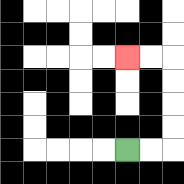{'start': '[5, 6]', 'end': '[5, 2]', 'path_directions': 'R,R,U,U,U,U,L,L', 'path_coordinates': '[[5, 6], [6, 6], [7, 6], [7, 5], [7, 4], [7, 3], [7, 2], [6, 2], [5, 2]]'}